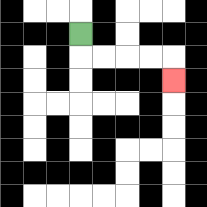{'start': '[3, 1]', 'end': '[7, 3]', 'path_directions': 'D,R,R,R,R,D', 'path_coordinates': '[[3, 1], [3, 2], [4, 2], [5, 2], [6, 2], [7, 2], [7, 3]]'}